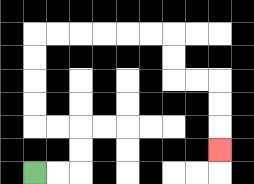{'start': '[1, 7]', 'end': '[9, 6]', 'path_directions': 'R,R,U,U,L,L,U,U,U,U,R,R,R,R,R,R,D,D,R,R,D,D,D', 'path_coordinates': '[[1, 7], [2, 7], [3, 7], [3, 6], [3, 5], [2, 5], [1, 5], [1, 4], [1, 3], [1, 2], [1, 1], [2, 1], [3, 1], [4, 1], [5, 1], [6, 1], [7, 1], [7, 2], [7, 3], [8, 3], [9, 3], [9, 4], [9, 5], [9, 6]]'}